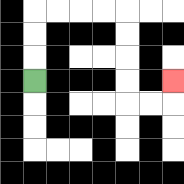{'start': '[1, 3]', 'end': '[7, 3]', 'path_directions': 'U,U,U,R,R,R,R,D,D,D,D,R,R,U', 'path_coordinates': '[[1, 3], [1, 2], [1, 1], [1, 0], [2, 0], [3, 0], [4, 0], [5, 0], [5, 1], [5, 2], [5, 3], [5, 4], [6, 4], [7, 4], [7, 3]]'}